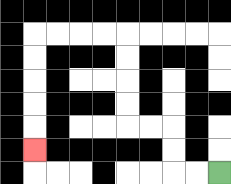{'start': '[9, 7]', 'end': '[1, 6]', 'path_directions': 'L,L,U,U,L,L,U,U,U,U,L,L,L,L,D,D,D,D,D', 'path_coordinates': '[[9, 7], [8, 7], [7, 7], [7, 6], [7, 5], [6, 5], [5, 5], [5, 4], [5, 3], [5, 2], [5, 1], [4, 1], [3, 1], [2, 1], [1, 1], [1, 2], [1, 3], [1, 4], [1, 5], [1, 6]]'}